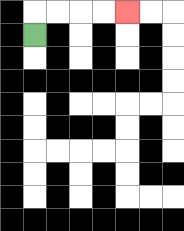{'start': '[1, 1]', 'end': '[5, 0]', 'path_directions': 'U,R,R,R,R', 'path_coordinates': '[[1, 1], [1, 0], [2, 0], [3, 0], [4, 0], [5, 0]]'}